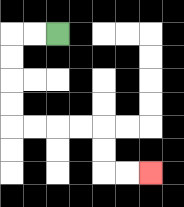{'start': '[2, 1]', 'end': '[6, 7]', 'path_directions': 'L,L,D,D,D,D,R,R,R,R,D,D,R,R', 'path_coordinates': '[[2, 1], [1, 1], [0, 1], [0, 2], [0, 3], [0, 4], [0, 5], [1, 5], [2, 5], [3, 5], [4, 5], [4, 6], [4, 7], [5, 7], [6, 7]]'}